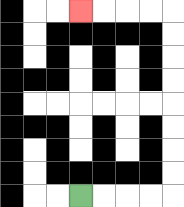{'start': '[3, 8]', 'end': '[3, 0]', 'path_directions': 'R,R,R,R,U,U,U,U,U,U,U,U,L,L,L,L', 'path_coordinates': '[[3, 8], [4, 8], [5, 8], [6, 8], [7, 8], [7, 7], [7, 6], [7, 5], [7, 4], [7, 3], [7, 2], [7, 1], [7, 0], [6, 0], [5, 0], [4, 0], [3, 0]]'}